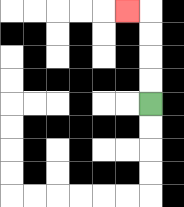{'start': '[6, 4]', 'end': '[5, 0]', 'path_directions': 'U,U,U,U,L', 'path_coordinates': '[[6, 4], [6, 3], [6, 2], [6, 1], [6, 0], [5, 0]]'}